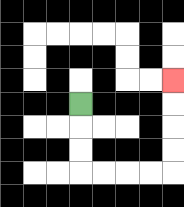{'start': '[3, 4]', 'end': '[7, 3]', 'path_directions': 'D,D,D,R,R,R,R,U,U,U,U', 'path_coordinates': '[[3, 4], [3, 5], [3, 6], [3, 7], [4, 7], [5, 7], [6, 7], [7, 7], [7, 6], [7, 5], [7, 4], [7, 3]]'}